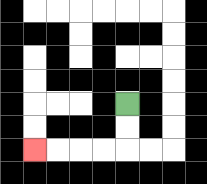{'start': '[5, 4]', 'end': '[1, 6]', 'path_directions': 'D,D,L,L,L,L', 'path_coordinates': '[[5, 4], [5, 5], [5, 6], [4, 6], [3, 6], [2, 6], [1, 6]]'}